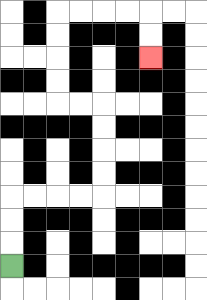{'start': '[0, 11]', 'end': '[6, 2]', 'path_directions': 'U,U,U,R,R,R,R,U,U,U,U,L,L,U,U,U,U,R,R,R,R,D,D', 'path_coordinates': '[[0, 11], [0, 10], [0, 9], [0, 8], [1, 8], [2, 8], [3, 8], [4, 8], [4, 7], [4, 6], [4, 5], [4, 4], [3, 4], [2, 4], [2, 3], [2, 2], [2, 1], [2, 0], [3, 0], [4, 0], [5, 0], [6, 0], [6, 1], [6, 2]]'}